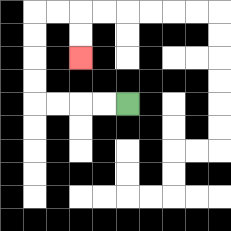{'start': '[5, 4]', 'end': '[3, 2]', 'path_directions': 'L,L,L,L,U,U,U,U,R,R,D,D', 'path_coordinates': '[[5, 4], [4, 4], [3, 4], [2, 4], [1, 4], [1, 3], [1, 2], [1, 1], [1, 0], [2, 0], [3, 0], [3, 1], [3, 2]]'}